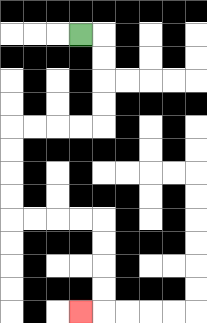{'start': '[3, 1]', 'end': '[3, 13]', 'path_directions': 'R,D,D,D,D,L,L,L,L,D,D,D,D,R,R,R,R,D,D,D,D,L', 'path_coordinates': '[[3, 1], [4, 1], [4, 2], [4, 3], [4, 4], [4, 5], [3, 5], [2, 5], [1, 5], [0, 5], [0, 6], [0, 7], [0, 8], [0, 9], [1, 9], [2, 9], [3, 9], [4, 9], [4, 10], [4, 11], [4, 12], [4, 13], [3, 13]]'}